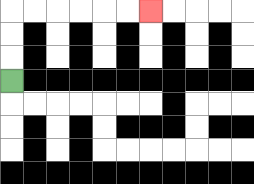{'start': '[0, 3]', 'end': '[6, 0]', 'path_directions': 'U,U,U,R,R,R,R,R,R', 'path_coordinates': '[[0, 3], [0, 2], [0, 1], [0, 0], [1, 0], [2, 0], [3, 0], [4, 0], [5, 0], [6, 0]]'}